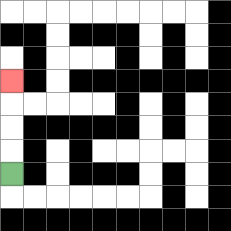{'start': '[0, 7]', 'end': '[0, 3]', 'path_directions': 'U,U,U,U', 'path_coordinates': '[[0, 7], [0, 6], [0, 5], [0, 4], [0, 3]]'}